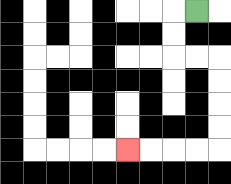{'start': '[8, 0]', 'end': '[5, 6]', 'path_directions': 'L,D,D,R,R,D,D,D,D,L,L,L,L', 'path_coordinates': '[[8, 0], [7, 0], [7, 1], [7, 2], [8, 2], [9, 2], [9, 3], [9, 4], [9, 5], [9, 6], [8, 6], [7, 6], [6, 6], [5, 6]]'}